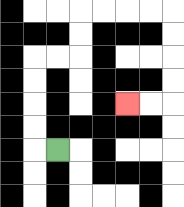{'start': '[2, 6]', 'end': '[5, 4]', 'path_directions': 'L,U,U,U,U,R,R,U,U,R,R,R,R,D,D,D,D,L,L', 'path_coordinates': '[[2, 6], [1, 6], [1, 5], [1, 4], [1, 3], [1, 2], [2, 2], [3, 2], [3, 1], [3, 0], [4, 0], [5, 0], [6, 0], [7, 0], [7, 1], [7, 2], [7, 3], [7, 4], [6, 4], [5, 4]]'}